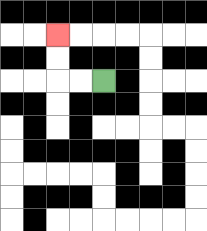{'start': '[4, 3]', 'end': '[2, 1]', 'path_directions': 'L,L,U,U', 'path_coordinates': '[[4, 3], [3, 3], [2, 3], [2, 2], [2, 1]]'}